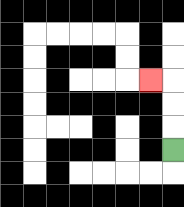{'start': '[7, 6]', 'end': '[6, 3]', 'path_directions': 'U,U,U,L', 'path_coordinates': '[[7, 6], [7, 5], [7, 4], [7, 3], [6, 3]]'}